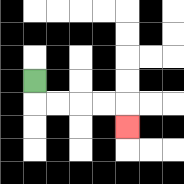{'start': '[1, 3]', 'end': '[5, 5]', 'path_directions': 'D,R,R,R,R,D', 'path_coordinates': '[[1, 3], [1, 4], [2, 4], [3, 4], [4, 4], [5, 4], [5, 5]]'}